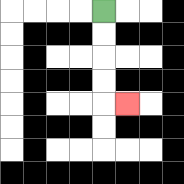{'start': '[4, 0]', 'end': '[5, 4]', 'path_directions': 'D,D,D,D,R', 'path_coordinates': '[[4, 0], [4, 1], [4, 2], [4, 3], [4, 4], [5, 4]]'}